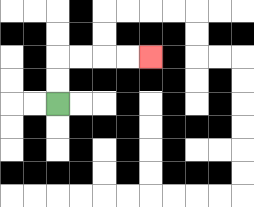{'start': '[2, 4]', 'end': '[6, 2]', 'path_directions': 'U,U,R,R,R,R', 'path_coordinates': '[[2, 4], [2, 3], [2, 2], [3, 2], [4, 2], [5, 2], [6, 2]]'}